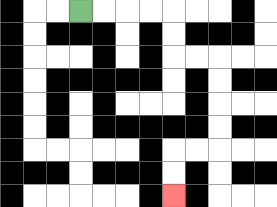{'start': '[3, 0]', 'end': '[7, 8]', 'path_directions': 'R,R,R,R,D,D,R,R,D,D,D,D,L,L,D,D', 'path_coordinates': '[[3, 0], [4, 0], [5, 0], [6, 0], [7, 0], [7, 1], [7, 2], [8, 2], [9, 2], [9, 3], [9, 4], [9, 5], [9, 6], [8, 6], [7, 6], [7, 7], [7, 8]]'}